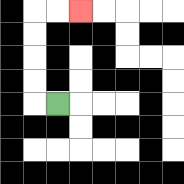{'start': '[2, 4]', 'end': '[3, 0]', 'path_directions': 'L,U,U,U,U,R,R', 'path_coordinates': '[[2, 4], [1, 4], [1, 3], [1, 2], [1, 1], [1, 0], [2, 0], [3, 0]]'}